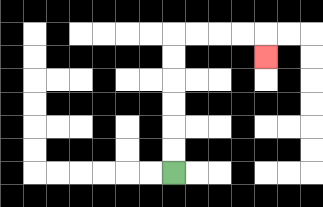{'start': '[7, 7]', 'end': '[11, 2]', 'path_directions': 'U,U,U,U,U,U,R,R,R,R,D', 'path_coordinates': '[[7, 7], [7, 6], [7, 5], [7, 4], [7, 3], [7, 2], [7, 1], [8, 1], [9, 1], [10, 1], [11, 1], [11, 2]]'}